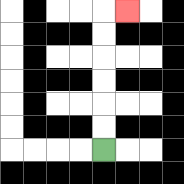{'start': '[4, 6]', 'end': '[5, 0]', 'path_directions': 'U,U,U,U,U,U,R', 'path_coordinates': '[[4, 6], [4, 5], [4, 4], [4, 3], [4, 2], [4, 1], [4, 0], [5, 0]]'}